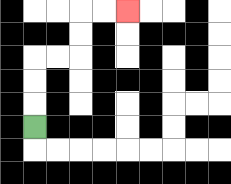{'start': '[1, 5]', 'end': '[5, 0]', 'path_directions': 'U,U,U,R,R,U,U,R,R', 'path_coordinates': '[[1, 5], [1, 4], [1, 3], [1, 2], [2, 2], [3, 2], [3, 1], [3, 0], [4, 0], [5, 0]]'}